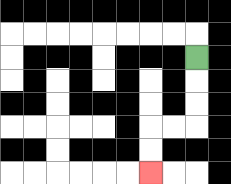{'start': '[8, 2]', 'end': '[6, 7]', 'path_directions': 'D,D,D,L,L,D,D', 'path_coordinates': '[[8, 2], [8, 3], [8, 4], [8, 5], [7, 5], [6, 5], [6, 6], [6, 7]]'}